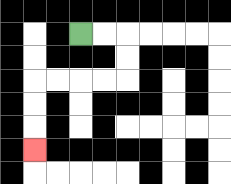{'start': '[3, 1]', 'end': '[1, 6]', 'path_directions': 'R,R,D,D,L,L,L,L,D,D,D', 'path_coordinates': '[[3, 1], [4, 1], [5, 1], [5, 2], [5, 3], [4, 3], [3, 3], [2, 3], [1, 3], [1, 4], [1, 5], [1, 6]]'}